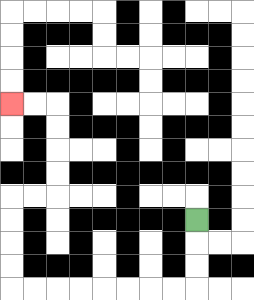{'start': '[8, 9]', 'end': '[0, 4]', 'path_directions': 'D,D,D,L,L,L,L,L,L,L,L,U,U,U,U,R,R,U,U,U,U,L,L', 'path_coordinates': '[[8, 9], [8, 10], [8, 11], [8, 12], [7, 12], [6, 12], [5, 12], [4, 12], [3, 12], [2, 12], [1, 12], [0, 12], [0, 11], [0, 10], [0, 9], [0, 8], [1, 8], [2, 8], [2, 7], [2, 6], [2, 5], [2, 4], [1, 4], [0, 4]]'}